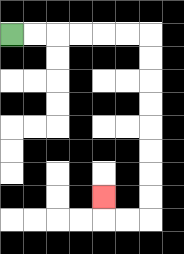{'start': '[0, 1]', 'end': '[4, 8]', 'path_directions': 'R,R,R,R,R,R,D,D,D,D,D,D,D,D,L,L,U', 'path_coordinates': '[[0, 1], [1, 1], [2, 1], [3, 1], [4, 1], [5, 1], [6, 1], [6, 2], [6, 3], [6, 4], [6, 5], [6, 6], [6, 7], [6, 8], [6, 9], [5, 9], [4, 9], [4, 8]]'}